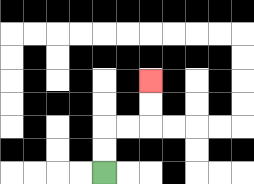{'start': '[4, 7]', 'end': '[6, 3]', 'path_directions': 'U,U,R,R,U,U', 'path_coordinates': '[[4, 7], [4, 6], [4, 5], [5, 5], [6, 5], [6, 4], [6, 3]]'}